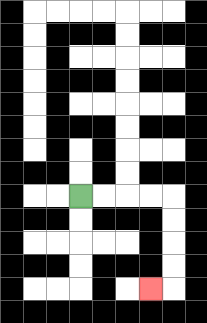{'start': '[3, 8]', 'end': '[6, 12]', 'path_directions': 'R,R,R,R,D,D,D,D,L', 'path_coordinates': '[[3, 8], [4, 8], [5, 8], [6, 8], [7, 8], [7, 9], [7, 10], [7, 11], [7, 12], [6, 12]]'}